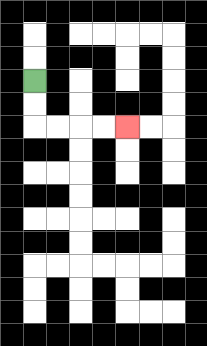{'start': '[1, 3]', 'end': '[5, 5]', 'path_directions': 'D,D,R,R,R,R', 'path_coordinates': '[[1, 3], [1, 4], [1, 5], [2, 5], [3, 5], [4, 5], [5, 5]]'}